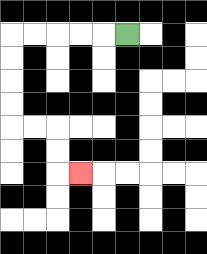{'start': '[5, 1]', 'end': '[3, 7]', 'path_directions': 'L,L,L,L,L,D,D,D,D,R,R,D,D,R', 'path_coordinates': '[[5, 1], [4, 1], [3, 1], [2, 1], [1, 1], [0, 1], [0, 2], [0, 3], [0, 4], [0, 5], [1, 5], [2, 5], [2, 6], [2, 7], [3, 7]]'}